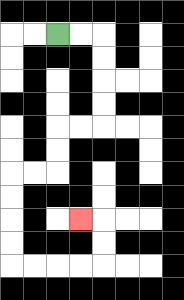{'start': '[2, 1]', 'end': '[3, 9]', 'path_directions': 'R,R,D,D,D,D,L,L,D,D,L,L,D,D,D,D,R,R,R,R,U,U,L', 'path_coordinates': '[[2, 1], [3, 1], [4, 1], [4, 2], [4, 3], [4, 4], [4, 5], [3, 5], [2, 5], [2, 6], [2, 7], [1, 7], [0, 7], [0, 8], [0, 9], [0, 10], [0, 11], [1, 11], [2, 11], [3, 11], [4, 11], [4, 10], [4, 9], [3, 9]]'}